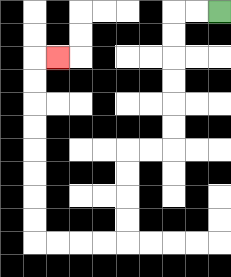{'start': '[9, 0]', 'end': '[2, 2]', 'path_directions': 'L,L,D,D,D,D,D,D,L,L,D,D,D,D,L,L,L,L,U,U,U,U,U,U,U,U,R', 'path_coordinates': '[[9, 0], [8, 0], [7, 0], [7, 1], [7, 2], [7, 3], [7, 4], [7, 5], [7, 6], [6, 6], [5, 6], [5, 7], [5, 8], [5, 9], [5, 10], [4, 10], [3, 10], [2, 10], [1, 10], [1, 9], [1, 8], [1, 7], [1, 6], [1, 5], [1, 4], [1, 3], [1, 2], [2, 2]]'}